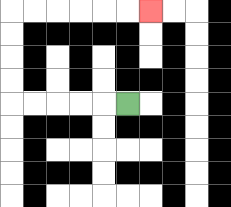{'start': '[5, 4]', 'end': '[6, 0]', 'path_directions': 'L,L,L,L,L,U,U,U,U,R,R,R,R,R,R', 'path_coordinates': '[[5, 4], [4, 4], [3, 4], [2, 4], [1, 4], [0, 4], [0, 3], [0, 2], [0, 1], [0, 0], [1, 0], [2, 0], [3, 0], [4, 0], [5, 0], [6, 0]]'}